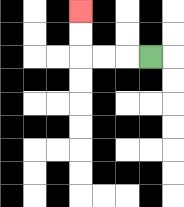{'start': '[6, 2]', 'end': '[3, 0]', 'path_directions': 'L,L,L,U,U', 'path_coordinates': '[[6, 2], [5, 2], [4, 2], [3, 2], [3, 1], [3, 0]]'}